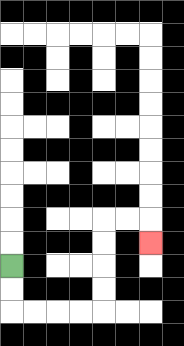{'start': '[0, 11]', 'end': '[6, 10]', 'path_directions': 'D,D,R,R,R,R,U,U,U,U,R,R,D', 'path_coordinates': '[[0, 11], [0, 12], [0, 13], [1, 13], [2, 13], [3, 13], [4, 13], [4, 12], [4, 11], [4, 10], [4, 9], [5, 9], [6, 9], [6, 10]]'}